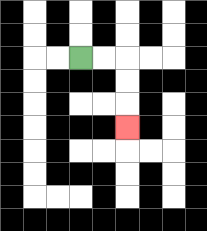{'start': '[3, 2]', 'end': '[5, 5]', 'path_directions': 'R,R,D,D,D', 'path_coordinates': '[[3, 2], [4, 2], [5, 2], [5, 3], [5, 4], [5, 5]]'}